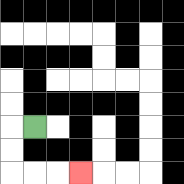{'start': '[1, 5]', 'end': '[3, 7]', 'path_directions': 'L,D,D,R,R,R', 'path_coordinates': '[[1, 5], [0, 5], [0, 6], [0, 7], [1, 7], [2, 7], [3, 7]]'}